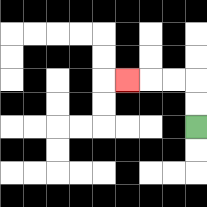{'start': '[8, 5]', 'end': '[5, 3]', 'path_directions': 'U,U,L,L,L', 'path_coordinates': '[[8, 5], [8, 4], [8, 3], [7, 3], [6, 3], [5, 3]]'}